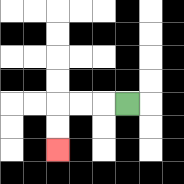{'start': '[5, 4]', 'end': '[2, 6]', 'path_directions': 'L,L,L,D,D', 'path_coordinates': '[[5, 4], [4, 4], [3, 4], [2, 4], [2, 5], [2, 6]]'}